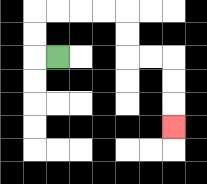{'start': '[2, 2]', 'end': '[7, 5]', 'path_directions': 'L,U,U,R,R,R,R,D,D,R,R,D,D,D', 'path_coordinates': '[[2, 2], [1, 2], [1, 1], [1, 0], [2, 0], [3, 0], [4, 0], [5, 0], [5, 1], [5, 2], [6, 2], [7, 2], [7, 3], [7, 4], [7, 5]]'}